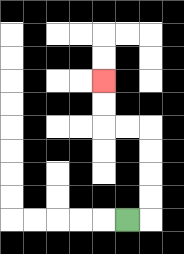{'start': '[5, 9]', 'end': '[4, 3]', 'path_directions': 'R,U,U,U,U,L,L,U,U', 'path_coordinates': '[[5, 9], [6, 9], [6, 8], [6, 7], [6, 6], [6, 5], [5, 5], [4, 5], [4, 4], [4, 3]]'}